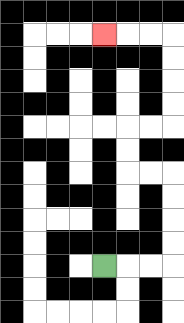{'start': '[4, 11]', 'end': '[4, 1]', 'path_directions': 'R,R,R,U,U,U,U,L,L,U,U,R,R,U,U,U,U,L,L,L', 'path_coordinates': '[[4, 11], [5, 11], [6, 11], [7, 11], [7, 10], [7, 9], [7, 8], [7, 7], [6, 7], [5, 7], [5, 6], [5, 5], [6, 5], [7, 5], [7, 4], [7, 3], [7, 2], [7, 1], [6, 1], [5, 1], [4, 1]]'}